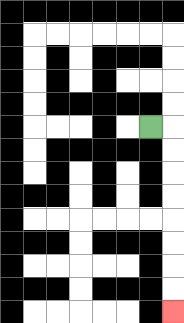{'start': '[6, 5]', 'end': '[7, 13]', 'path_directions': 'R,D,D,D,D,D,D,D,D', 'path_coordinates': '[[6, 5], [7, 5], [7, 6], [7, 7], [7, 8], [7, 9], [7, 10], [7, 11], [7, 12], [7, 13]]'}